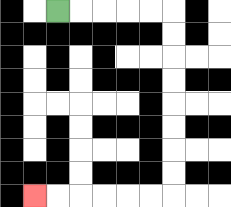{'start': '[2, 0]', 'end': '[1, 8]', 'path_directions': 'R,R,R,R,R,D,D,D,D,D,D,D,D,L,L,L,L,L,L', 'path_coordinates': '[[2, 0], [3, 0], [4, 0], [5, 0], [6, 0], [7, 0], [7, 1], [7, 2], [7, 3], [7, 4], [7, 5], [7, 6], [7, 7], [7, 8], [6, 8], [5, 8], [4, 8], [3, 8], [2, 8], [1, 8]]'}